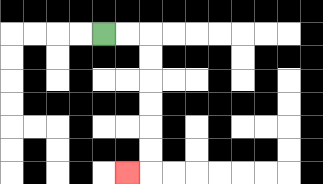{'start': '[4, 1]', 'end': '[5, 7]', 'path_directions': 'R,R,D,D,D,D,D,D,L', 'path_coordinates': '[[4, 1], [5, 1], [6, 1], [6, 2], [6, 3], [6, 4], [6, 5], [6, 6], [6, 7], [5, 7]]'}